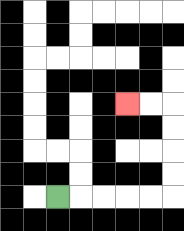{'start': '[2, 8]', 'end': '[5, 4]', 'path_directions': 'R,R,R,R,R,U,U,U,U,L,L', 'path_coordinates': '[[2, 8], [3, 8], [4, 8], [5, 8], [6, 8], [7, 8], [7, 7], [7, 6], [7, 5], [7, 4], [6, 4], [5, 4]]'}